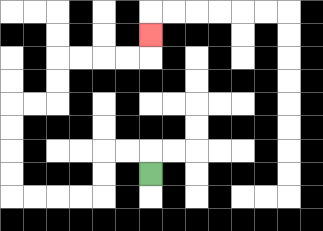{'start': '[6, 7]', 'end': '[6, 1]', 'path_directions': 'U,L,L,D,D,L,L,L,L,U,U,U,U,R,R,U,U,R,R,R,R,U', 'path_coordinates': '[[6, 7], [6, 6], [5, 6], [4, 6], [4, 7], [4, 8], [3, 8], [2, 8], [1, 8], [0, 8], [0, 7], [0, 6], [0, 5], [0, 4], [1, 4], [2, 4], [2, 3], [2, 2], [3, 2], [4, 2], [5, 2], [6, 2], [6, 1]]'}